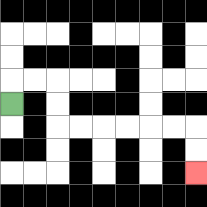{'start': '[0, 4]', 'end': '[8, 7]', 'path_directions': 'U,R,R,D,D,R,R,R,R,R,R,D,D', 'path_coordinates': '[[0, 4], [0, 3], [1, 3], [2, 3], [2, 4], [2, 5], [3, 5], [4, 5], [5, 5], [6, 5], [7, 5], [8, 5], [8, 6], [8, 7]]'}